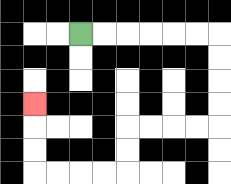{'start': '[3, 1]', 'end': '[1, 4]', 'path_directions': 'R,R,R,R,R,R,D,D,D,D,L,L,L,L,D,D,L,L,L,L,U,U,U', 'path_coordinates': '[[3, 1], [4, 1], [5, 1], [6, 1], [7, 1], [8, 1], [9, 1], [9, 2], [9, 3], [9, 4], [9, 5], [8, 5], [7, 5], [6, 5], [5, 5], [5, 6], [5, 7], [4, 7], [3, 7], [2, 7], [1, 7], [1, 6], [1, 5], [1, 4]]'}